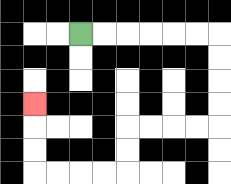{'start': '[3, 1]', 'end': '[1, 4]', 'path_directions': 'R,R,R,R,R,R,D,D,D,D,L,L,L,L,D,D,L,L,L,L,U,U,U', 'path_coordinates': '[[3, 1], [4, 1], [5, 1], [6, 1], [7, 1], [8, 1], [9, 1], [9, 2], [9, 3], [9, 4], [9, 5], [8, 5], [7, 5], [6, 5], [5, 5], [5, 6], [5, 7], [4, 7], [3, 7], [2, 7], [1, 7], [1, 6], [1, 5], [1, 4]]'}